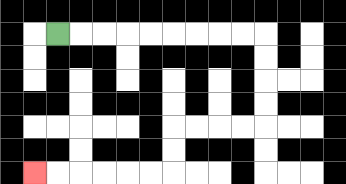{'start': '[2, 1]', 'end': '[1, 7]', 'path_directions': 'R,R,R,R,R,R,R,R,R,D,D,D,D,L,L,L,L,D,D,L,L,L,L,L,L', 'path_coordinates': '[[2, 1], [3, 1], [4, 1], [5, 1], [6, 1], [7, 1], [8, 1], [9, 1], [10, 1], [11, 1], [11, 2], [11, 3], [11, 4], [11, 5], [10, 5], [9, 5], [8, 5], [7, 5], [7, 6], [7, 7], [6, 7], [5, 7], [4, 7], [3, 7], [2, 7], [1, 7]]'}